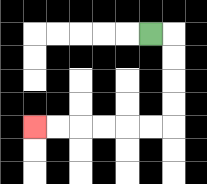{'start': '[6, 1]', 'end': '[1, 5]', 'path_directions': 'R,D,D,D,D,L,L,L,L,L,L', 'path_coordinates': '[[6, 1], [7, 1], [7, 2], [7, 3], [7, 4], [7, 5], [6, 5], [5, 5], [4, 5], [3, 5], [2, 5], [1, 5]]'}